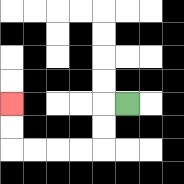{'start': '[5, 4]', 'end': '[0, 4]', 'path_directions': 'L,D,D,L,L,L,L,U,U', 'path_coordinates': '[[5, 4], [4, 4], [4, 5], [4, 6], [3, 6], [2, 6], [1, 6], [0, 6], [0, 5], [0, 4]]'}